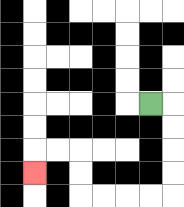{'start': '[6, 4]', 'end': '[1, 7]', 'path_directions': 'R,D,D,D,D,L,L,L,L,U,U,L,L,D', 'path_coordinates': '[[6, 4], [7, 4], [7, 5], [7, 6], [7, 7], [7, 8], [6, 8], [5, 8], [4, 8], [3, 8], [3, 7], [3, 6], [2, 6], [1, 6], [1, 7]]'}